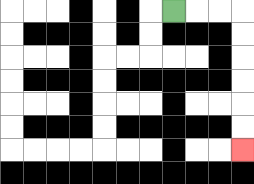{'start': '[7, 0]', 'end': '[10, 6]', 'path_directions': 'R,R,R,D,D,D,D,D,D', 'path_coordinates': '[[7, 0], [8, 0], [9, 0], [10, 0], [10, 1], [10, 2], [10, 3], [10, 4], [10, 5], [10, 6]]'}